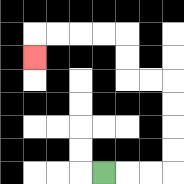{'start': '[4, 7]', 'end': '[1, 2]', 'path_directions': 'R,R,R,U,U,U,U,L,L,U,U,L,L,L,L,D', 'path_coordinates': '[[4, 7], [5, 7], [6, 7], [7, 7], [7, 6], [7, 5], [7, 4], [7, 3], [6, 3], [5, 3], [5, 2], [5, 1], [4, 1], [3, 1], [2, 1], [1, 1], [1, 2]]'}